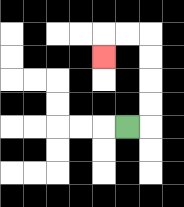{'start': '[5, 5]', 'end': '[4, 2]', 'path_directions': 'R,U,U,U,U,L,L,D', 'path_coordinates': '[[5, 5], [6, 5], [6, 4], [6, 3], [6, 2], [6, 1], [5, 1], [4, 1], [4, 2]]'}